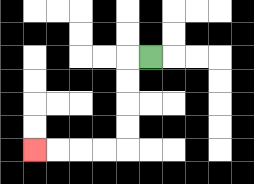{'start': '[6, 2]', 'end': '[1, 6]', 'path_directions': 'L,D,D,D,D,L,L,L,L', 'path_coordinates': '[[6, 2], [5, 2], [5, 3], [5, 4], [5, 5], [5, 6], [4, 6], [3, 6], [2, 6], [1, 6]]'}